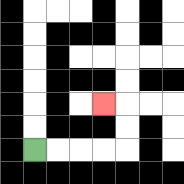{'start': '[1, 6]', 'end': '[4, 4]', 'path_directions': 'R,R,R,R,U,U,L', 'path_coordinates': '[[1, 6], [2, 6], [3, 6], [4, 6], [5, 6], [5, 5], [5, 4], [4, 4]]'}